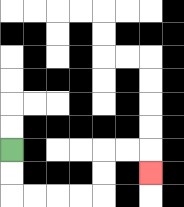{'start': '[0, 6]', 'end': '[6, 7]', 'path_directions': 'D,D,R,R,R,R,U,U,R,R,D', 'path_coordinates': '[[0, 6], [0, 7], [0, 8], [1, 8], [2, 8], [3, 8], [4, 8], [4, 7], [4, 6], [5, 6], [6, 6], [6, 7]]'}